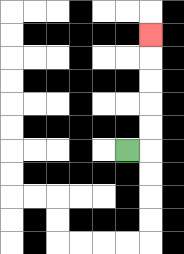{'start': '[5, 6]', 'end': '[6, 1]', 'path_directions': 'R,U,U,U,U,U', 'path_coordinates': '[[5, 6], [6, 6], [6, 5], [6, 4], [6, 3], [6, 2], [6, 1]]'}